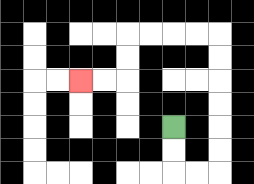{'start': '[7, 5]', 'end': '[3, 3]', 'path_directions': 'D,D,R,R,U,U,U,U,U,U,L,L,L,L,D,D,L,L', 'path_coordinates': '[[7, 5], [7, 6], [7, 7], [8, 7], [9, 7], [9, 6], [9, 5], [9, 4], [9, 3], [9, 2], [9, 1], [8, 1], [7, 1], [6, 1], [5, 1], [5, 2], [5, 3], [4, 3], [3, 3]]'}